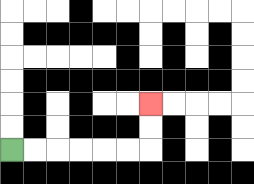{'start': '[0, 6]', 'end': '[6, 4]', 'path_directions': 'R,R,R,R,R,R,U,U', 'path_coordinates': '[[0, 6], [1, 6], [2, 6], [3, 6], [4, 6], [5, 6], [6, 6], [6, 5], [6, 4]]'}